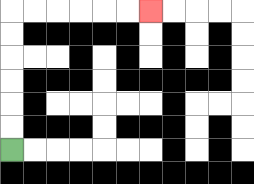{'start': '[0, 6]', 'end': '[6, 0]', 'path_directions': 'U,U,U,U,U,U,R,R,R,R,R,R', 'path_coordinates': '[[0, 6], [0, 5], [0, 4], [0, 3], [0, 2], [0, 1], [0, 0], [1, 0], [2, 0], [3, 0], [4, 0], [5, 0], [6, 0]]'}